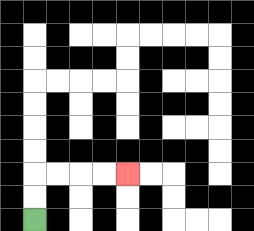{'start': '[1, 9]', 'end': '[5, 7]', 'path_directions': 'U,U,R,R,R,R', 'path_coordinates': '[[1, 9], [1, 8], [1, 7], [2, 7], [3, 7], [4, 7], [5, 7]]'}